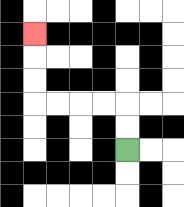{'start': '[5, 6]', 'end': '[1, 1]', 'path_directions': 'U,U,L,L,L,L,U,U,U', 'path_coordinates': '[[5, 6], [5, 5], [5, 4], [4, 4], [3, 4], [2, 4], [1, 4], [1, 3], [1, 2], [1, 1]]'}